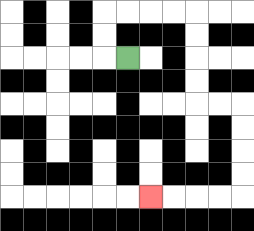{'start': '[5, 2]', 'end': '[6, 8]', 'path_directions': 'L,U,U,R,R,R,R,D,D,D,D,R,R,D,D,D,D,L,L,L,L', 'path_coordinates': '[[5, 2], [4, 2], [4, 1], [4, 0], [5, 0], [6, 0], [7, 0], [8, 0], [8, 1], [8, 2], [8, 3], [8, 4], [9, 4], [10, 4], [10, 5], [10, 6], [10, 7], [10, 8], [9, 8], [8, 8], [7, 8], [6, 8]]'}